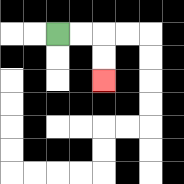{'start': '[2, 1]', 'end': '[4, 3]', 'path_directions': 'R,R,D,D', 'path_coordinates': '[[2, 1], [3, 1], [4, 1], [4, 2], [4, 3]]'}